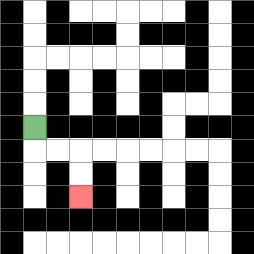{'start': '[1, 5]', 'end': '[3, 8]', 'path_directions': 'D,R,R,D,D', 'path_coordinates': '[[1, 5], [1, 6], [2, 6], [3, 6], [3, 7], [3, 8]]'}